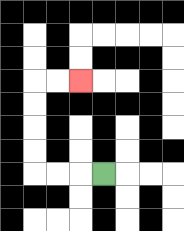{'start': '[4, 7]', 'end': '[3, 3]', 'path_directions': 'L,L,L,U,U,U,U,R,R', 'path_coordinates': '[[4, 7], [3, 7], [2, 7], [1, 7], [1, 6], [1, 5], [1, 4], [1, 3], [2, 3], [3, 3]]'}